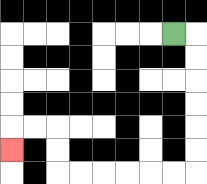{'start': '[7, 1]', 'end': '[0, 6]', 'path_directions': 'R,D,D,D,D,D,D,L,L,L,L,L,L,U,U,L,L,D', 'path_coordinates': '[[7, 1], [8, 1], [8, 2], [8, 3], [8, 4], [8, 5], [8, 6], [8, 7], [7, 7], [6, 7], [5, 7], [4, 7], [3, 7], [2, 7], [2, 6], [2, 5], [1, 5], [0, 5], [0, 6]]'}